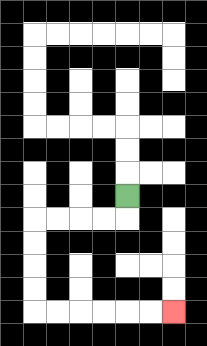{'start': '[5, 8]', 'end': '[7, 13]', 'path_directions': 'D,L,L,L,L,D,D,D,D,R,R,R,R,R,R', 'path_coordinates': '[[5, 8], [5, 9], [4, 9], [3, 9], [2, 9], [1, 9], [1, 10], [1, 11], [1, 12], [1, 13], [2, 13], [3, 13], [4, 13], [5, 13], [6, 13], [7, 13]]'}